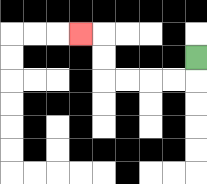{'start': '[8, 2]', 'end': '[3, 1]', 'path_directions': 'D,L,L,L,L,U,U,L', 'path_coordinates': '[[8, 2], [8, 3], [7, 3], [6, 3], [5, 3], [4, 3], [4, 2], [4, 1], [3, 1]]'}